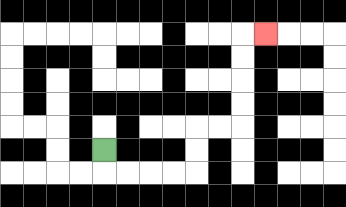{'start': '[4, 6]', 'end': '[11, 1]', 'path_directions': 'D,R,R,R,R,U,U,R,R,U,U,U,U,R', 'path_coordinates': '[[4, 6], [4, 7], [5, 7], [6, 7], [7, 7], [8, 7], [8, 6], [8, 5], [9, 5], [10, 5], [10, 4], [10, 3], [10, 2], [10, 1], [11, 1]]'}